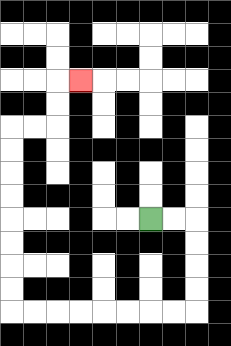{'start': '[6, 9]', 'end': '[3, 3]', 'path_directions': 'R,R,D,D,D,D,L,L,L,L,L,L,L,L,U,U,U,U,U,U,U,U,R,R,U,U,R', 'path_coordinates': '[[6, 9], [7, 9], [8, 9], [8, 10], [8, 11], [8, 12], [8, 13], [7, 13], [6, 13], [5, 13], [4, 13], [3, 13], [2, 13], [1, 13], [0, 13], [0, 12], [0, 11], [0, 10], [0, 9], [0, 8], [0, 7], [0, 6], [0, 5], [1, 5], [2, 5], [2, 4], [2, 3], [3, 3]]'}